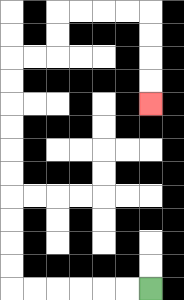{'start': '[6, 12]', 'end': '[6, 4]', 'path_directions': 'L,L,L,L,L,L,U,U,U,U,U,U,U,U,U,U,R,R,U,U,R,R,R,R,D,D,D,D', 'path_coordinates': '[[6, 12], [5, 12], [4, 12], [3, 12], [2, 12], [1, 12], [0, 12], [0, 11], [0, 10], [0, 9], [0, 8], [0, 7], [0, 6], [0, 5], [0, 4], [0, 3], [0, 2], [1, 2], [2, 2], [2, 1], [2, 0], [3, 0], [4, 0], [5, 0], [6, 0], [6, 1], [6, 2], [6, 3], [6, 4]]'}